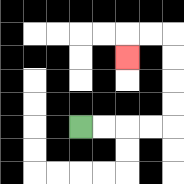{'start': '[3, 5]', 'end': '[5, 2]', 'path_directions': 'R,R,R,R,U,U,U,U,L,L,D', 'path_coordinates': '[[3, 5], [4, 5], [5, 5], [6, 5], [7, 5], [7, 4], [7, 3], [7, 2], [7, 1], [6, 1], [5, 1], [5, 2]]'}